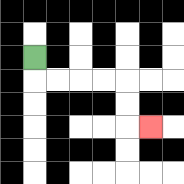{'start': '[1, 2]', 'end': '[6, 5]', 'path_directions': 'D,R,R,R,R,D,D,R', 'path_coordinates': '[[1, 2], [1, 3], [2, 3], [3, 3], [4, 3], [5, 3], [5, 4], [5, 5], [6, 5]]'}